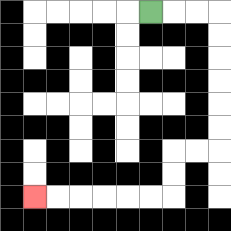{'start': '[6, 0]', 'end': '[1, 8]', 'path_directions': 'R,R,R,D,D,D,D,D,D,L,L,D,D,L,L,L,L,L,L', 'path_coordinates': '[[6, 0], [7, 0], [8, 0], [9, 0], [9, 1], [9, 2], [9, 3], [9, 4], [9, 5], [9, 6], [8, 6], [7, 6], [7, 7], [7, 8], [6, 8], [5, 8], [4, 8], [3, 8], [2, 8], [1, 8]]'}